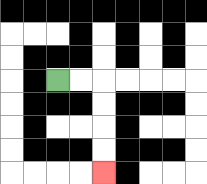{'start': '[2, 3]', 'end': '[4, 7]', 'path_directions': 'R,R,D,D,D,D', 'path_coordinates': '[[2, 3], [3, 3], [4, 3], [4, 4], [4, 5], [4, 6], [4, 7]]'}